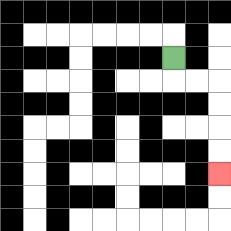{'start': '[7, 2]', 'end': '[9, 7]', 'path_directions': 'D,R,R,D,D,D,D', 'path_coordinates': '[[7, 2], [7, 3], [8, 3], [9, 3], [9, 4], [9, 5], [9, 6], [9, 7]]'}